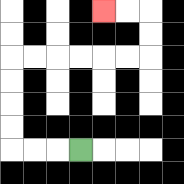{'start': '[3, 6]', 'end': '[4, 0]', 'path_directions': 'L,L,L,U,U,U,U,R,R,R,R,R,R,U,U,L,L', 'path_coordinates': '[[3, 6], [2, 6], [1, 6], [0, 6], [0, 5], [0, 4], [0, 3], [0, 2], [1, 2], [2, 2], [3, 2], [4, 2], [5, 2], [6, 2], [6, 1], [6, 0], [5, 0], [4, 0]]'}